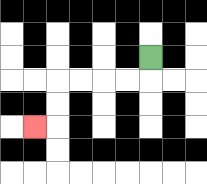{'start': '[6, 2]', 'end': '[1, 5]', 'path_directions': 'D,L,L,L,L,D,D,L', 'path_coordinates': '[[6, 2], [6, 3], [5, 3], [4, 3], [3, 3], [2, 3], [2, 4], [2, 5], [1, 5]]'}